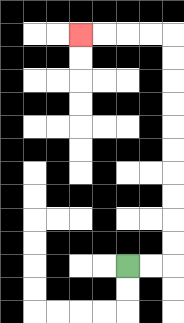{'start': '[5, 11]', 'end': '[3, 1]', 'path_directions': 'R,R,U,U,U,U,U,U,U,U,U,U,L,L,L,L', 'path_coordinates': '[[5, 11], [6, 11], [7, 11], [7, 10], [7, 9], [7, 8], [7, 7], [7, 6], [7, 5], [7, 4], [7, 3], [7, 2], [7, 1], [6, 1], [5, 1], [4, 1], [3, 1]]'}